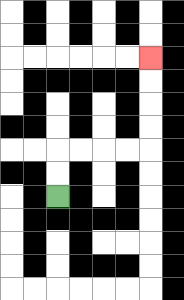{'start': '[2, 8]', 'end': '[6, 2]', 'path_directions': 'U,U,R,R,R,R,U,U,U,U', 'path_coordinates': '[[2, 8], [2, 7], [2, 6], [3, 6], [4, 6], [5, 6], [6, 6], [6, 5], [6, 4], [6, 3], [6, 2]]'}